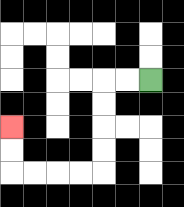{'start': '[6, 3]', 'end': '[0, 5]', 'path_directions': 'L,L,D,D,D,D,L,L,L,L,U,U', 'path_coordinates': '[[6, 3], [5, 3], [4, 3], [4, 4], [4, 5], [4, 6], [4, 7], [3, 7], [2, 7], [1, 7], [0, 7], [0, 6], [0, 5]]'}